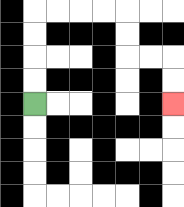{'start': '[1, 4]', 'end': '[7, 4]', 'path_directions': 'U,U,U,U,R,R,R,R,D,D,R,R,D,D', 'path_coordinates': '[[1, 4], [1, 3], [1, 2], [1, 1], [1, 0], [2, 0], [3, 0], [4, 0], [5, 0], [5, 1], [5, 2], [6, 2], [7, 2], [7, 3], [7, 4]]'}